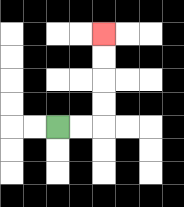{'start': '[2, 5]', 'end': '[4, 1]', 'path_directions': 'R,R,U,U,U,U', 'path_coordinates': '[[2, 5], [3, 5], [4, 5], [4, 4], [4, 3], [4, 2], [4, 1]]'}